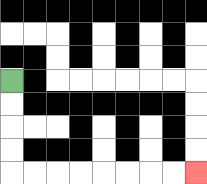{'start': '[0, 3]', 'end': '[8, 7]', 'path_directions': 'D,D,D,D,R,R,R,R,R,R,R,R', 'path_coordinates': '[[0, 3], [0, 4], [0, 5], [0, 6], [0, 7], [1, 7], [2, 7], [3, 7], [4, 7], [5, 7], [6, 7], [7, 7], [8, 7]]'}